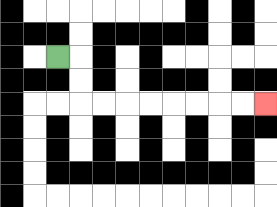{'start': '[2, 2]', 'end': '[11, 4]', 'path_directions': 'R,D,D,R,R,R,R,R,R,R,R', 'path_coordinates': '[[2, 2], [3, 2], [3, 3], [3, 4], [4, 4], [5, 4], [6, 4], [7, 4], [8, 4], [9, 4], [10, 4], [11, 4]]'}